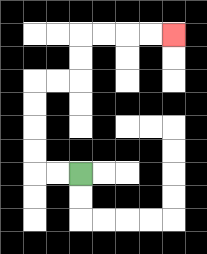{'start': '[3, 7]', 'end': '[7, 1]', 'path_directions': 'L,L,U,U,U,U,R,R,U,U,R,R,R,R', 'path_coordinates': '[[3, 7], [2, 7], [1, 7], [1, 6], [1, 5], [1, 4], [1, 3], [2, 3], [3, 3], [3, 2], [3, 1], [4, 1], [5, 1], [6, 1], [7, 1]]'}